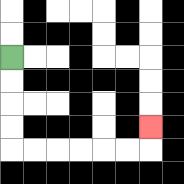{'start': '[0, 2]', 'end': '[6, 5]', 'path_directions': 'D,D,D,D,R,R,R,R,R,R,U', 'path_coordinates': '[[0, 2], [0, 3], [0, 4], [0, 5], [0, 6], [1, 6], [2, 6], [3, 6], [4, 6], [5, 6], [6, 6], [6, 5]]'}